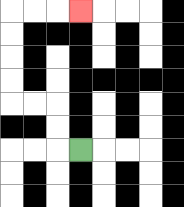{'start': '[3, 6]', 'end': '[3, 0]', 'path_directions': 'L,U,U,L,L,U,U,U,U,R,R,R', 'path_coordinates': '[[3, 6], [2, 6], [2, 5], [2, 4], [1, 4], [0, 4], [0, 3], [0, 2], [0, 1], [0, 0], [1, 0], [2, 0], [3, 0]]'}